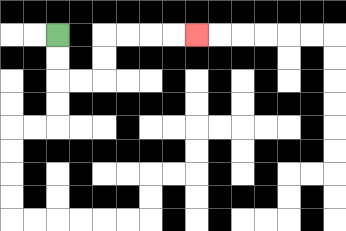{'start': '[2, 1]', 'end': '[8, 1]', 'path_directions': 'D,D,R,R,U,U,R,R,R,R', 'path_coordinates': '[[2, 1], [2, 2], [2, 3], [3, 3], [4, 3], [4, 2], [4, 1], [5, 1], [6, 1], [7, 1], [8, 1]]'}